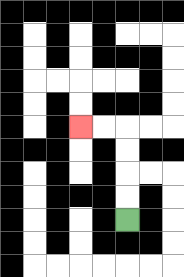{'start': '[5, 9]', 'end': '[3, 5]', 'path_directions': 'U,U,U,U,L,L', 'path_coordinates': '[[5, 9], [5, 8], [5, 7], [5, 6], [5, 5], [4, 5], [3, 5]]'}